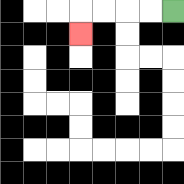{'start': '[7, 0]', 'end': '[3, 1]', 'path_directions': 'L,L,L,L,D', 'path_coordinates': '[[7, 0], [6, 0], [5, 0], [4, 0], [3, 0], [3, 1]]'}